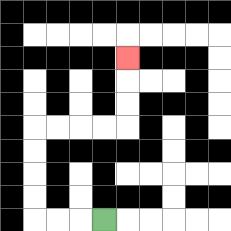{'start': '[4, 9]', 'end': '[5, 2]', 'path_directions': 'L,L,L,U,U,U,U,R,R,R,R,U,U,U', 'path_coordinates': '[[4, 9], [3, 9], [2, 9], [1, 9], [1, 8], [1, 7], [1, 6], [1, 5], [2, 5], [3, 5], [4, 5], [5, 5], [5, 4], [5, 3], [5, 2]]'}